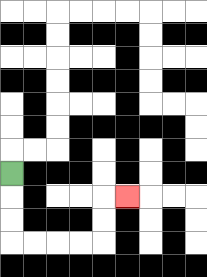{'start': '[0, 7]', 'end': '[5, 8]', 'path_directions': 'D,D,D,R,R,R,R,U,U,R', 'path_coordinates': '[[0, 7], [0, 8], [0, 9], [0, 10], [1, 10], [2, 10], [3, 10], [4, 10], [4, 9], [4, 8], [5, 8]]'}